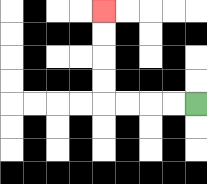{'start': '[8, 4]', 'end': '[4, 0]', 'path_directions': 'L,L,L,L,U,U,U,U', 'path_coordinates': '[[8, 4], [7, 4], [6, 4], [5, 4], [4, 4], [4, 3], [4, 2], [4, 1], [4, 0]]'}